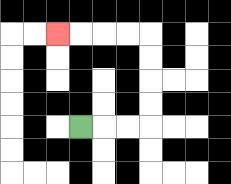{'start': '[3, 5]', 'end': '[2, 1]', 'path_directions': 'R,R,R,U,U,U,U,L,L,L,L', 'path_coordinates': '[[3, 5], [4, 5], [5, 5], [6, 5], [6, 4], [6, 3], [6, 2], [6, 1], [5, 1], [4, 1], [3, 1], [2, 1]]'}